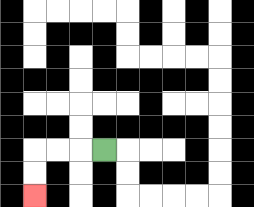{'start': '[4, 6]', 'end': '[1, 8]', 'path_directions': 'L,L,L,D,D', 'path_coordinates': '[[4, 6], [3, 6], [2, 6], [1, 6], [1, 7], [1, 8]]'}